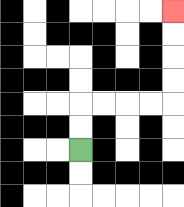{'start': '[3, 6]', 'end': '[7, 0]', 'path_directions': 'U,U,R,R,R,R,U,U,U,U', 'path_coordinates': '[[3, 6], [3, 5], [3, 4], [4, 4], [5, 4], [6, 4], [7, 4], [7, 3], [7, 2], [7, 1], [7, 0]]'}